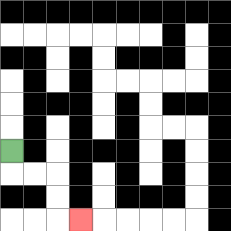{'start': '[0, 6]', 'end': '[3, 9]', 'path_directions': 'D,R,R,D,D,R', 'path_coordinates': '[[0, 6], [0, 7], [1, 7], [2, 7], [2, 8], [2, 9], [3, 9]]'}